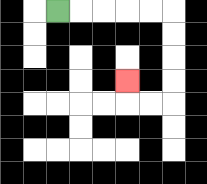{'start': '[2, 0]', 'end': '[5, 3]', 'path_directions': 'R,R,R,R,R,D,D,D,D,L,L,U', 'path_coordinates': '[[2, 0], [3, 0], [4, 0], [5, 0], [6, 0], [7, 0], [7, 1], [7, 2], [7, 3], [7, 4], [6, 4], [5, 4], [5, 3]]'}